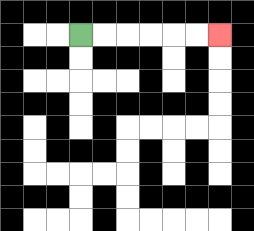{'start': '[3, 1]', 'end': '[9, 1]', 'path_directions': 'R,R,R,R,R,R', 'path_coordinates': '[[3, 1], [4, 1], [5, 1], [6, 1], [7, 1], [8, 1], [9, 1]]'}